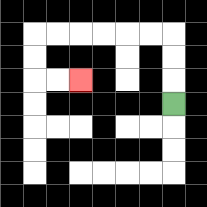{'start': '[7, 4]', 'end': '[3, 3]', 'path_directions': 'U,U,U,L,L,L,L,L,L,D,D,R,R', 'path_coordinates': '[[7, 4], [7, 3], [7, 2], [7, 1], [6, 1], [5, 1], [4, 1], [3, 1], [2, 1], [1, 1], [1, 2], [1, 3], [2, 3], [3, 3]]'}